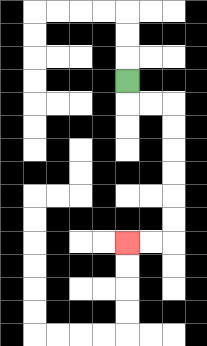{'start': '[5, 3]', 'end': '[5, 10]', 'path_directions': 'D,R,R,D,D,D,D,D,D,L,L', 'path_coordinates': '[[5, 3], [5, 4], [6, 4], [7, 4], [7, 5], [7, 6], [7, 7], [7, 8], [7, 9], [7, 10], [6, 10], [5, 10]]'}